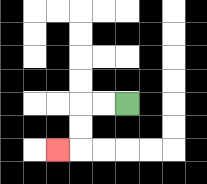{'start': '[5, 4]', 'end': '[2, 6]', 'path_directions': 'L,L,D,D,L', 'path_coordinates': '[[5, 4], [4, 4], [3, 4], [3, 5], [3, 6], [2, 6]]'}